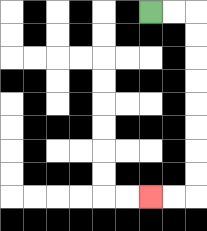{'start': '[6, 0]', 'end': '[6, 8]', 'path_directions': 'R,R,D,D,D,D,D,D,D,D,L,L', 'path_coordinates': '[[6, 0], [7, 0], [8, 0], [8, 1], [8, 2], [8, 3], [8, 4], [8, 5], [8, 6], [8, 7], [8, 8], [7, 8], [6, 8]]'}